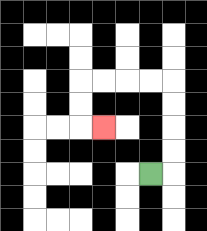{'start': '[6, 7]', 'end': '[4, 5]', 'path_directions': 'R,U,U,U,U,L,L,L,L,D,D,R', 'path_coordinates': '[[6, 7], [7, 7], [7, 6], [7, 5], [7, 4], [7, 3], [6, 3], [5, 3], [4, 3], [3, 3], [3, 4], [3, 5], [4, 5]]'}